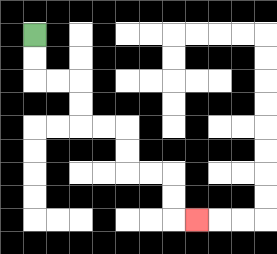{'start': '[1, 1]', 'end': '[8, 9]', 'path_directions': 'D,D,R,R,D,D,R,R,D,D,R,R,D,D,R', 'path_coordinates': '[[1, 1], [1, 2], [1, 3], [2, 3], [3, 3], [3, 4], [3, 5], [4, 5], [5, 5], [5, 6], [5, 7], [6, 7], [7, 7], [7, 8], [7, 9], [8, 9]]'}